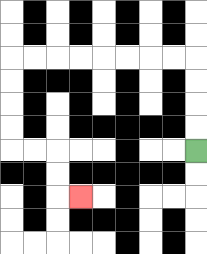{'start': '[8, 6]', 'end': '[3, 8]', 'path_directions': 'U,U,U,U,L,L,L,L,L,L,L,L,D,D,D,D,R,R,D,D,R', 'path_coordinates': '[[8, 6], [8, 5], [8, 4], [8, 3], [8, 2], [7, 2], [6, 2], [5, 2], [4, 2], [3, 2], [2, 2], [1, 2], [0, 2], [0, 3], [0, 4], [0, 5], [0, 6], [1, 6], [2, 6], [2, 7], [2, 8], [3, 8]]'}